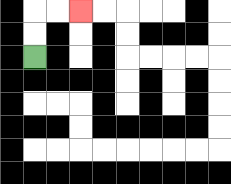{'start': '[1, 2]', 'end': '[3, 0]', 'path_directions': 'U,U,R,R', 'path_coordinates': '[[1, 2], [1, 1], [1, 0], [2, 0], [3, 0]]'}